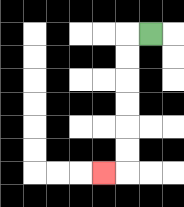{'start': '[6, 1]', 'end': '[4, 7]', 'path_directions': 'L,D,D,D,D,D,D,L', 'path_coordinates': '[[6, 1], [5, 1], [5, 2], [5, 3], [5, 4], [5, 5], [5, 6], [5, 7], [4, 7]]'}